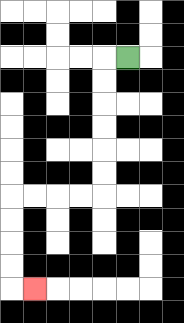{'start': '[5, 2]', 'end': '[1, 12]', 'path_directions': 'L,D,D,D,D,D,D,L,L,L,L,D,D,D,D,R', 'path_coordinates': '[[5, 2], [4, 2], [4, 3], [4, 4], [4, 5], [4, 6], [4, 7], [4, 8], [3, 8], [2, 8], [1, 8], [0, 8], [0, 9], [0, 10], [0, 11], [0, 12], [1, 12]]'}